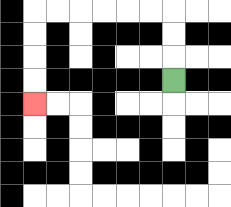{'start': '[7, 3]', 'end': '[1, 4]', 'path_directions': 'U,U,U,L,L,L,L,L,L,D,D,D,D', 'path_coordinates': '[[7, 3], [7, 2], [7, 1], [7, 0], [6, 0], [5, 0], [4, 0], [3, 0], [2, 0], [1, 0], [1, 1], [1, 2], [1, 3], [1, 4]]'}